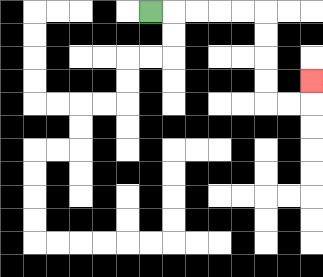{'start': '[6, 0]', 'end': '[13, 3]', 'path_directions': 'R,R,R,R,R,D,D,D,D,R,R,U', 'path_coordinates': '[[6, 0], [7, 0], [8, 0], [9, 0], [10, 0], [11, 0], [11, 1], [11, 2], [11, 3], [11, 4], [12, 4], [13, 4], [13, 3]]'}